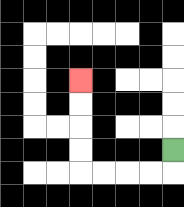{'start': '[7, 6]', 'end': '[3, 3]', 'path_directions': 'D,L,L,L,L,U,U,U,U', 'path_coordinates': '[[7, 6], [7, 7], [6, 7], [5, 7], [4, 7], [3, 7], [3, 6], [3, 5], [3, 4], [3, 3]]'}